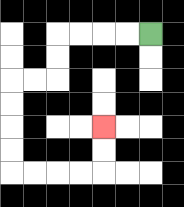{'start': '[6, 1]', 'end': '[4, 5]', 'path_directions': 'L,L,L,L,D,D,L,L,D,D,D,D,R,R,R,R,U,U', 'path_coordinates': '[[6, 1], [5, 1], [4, 1], [3, 1], [2, 1], [2, 2], [2, 3], [1, 3], [0, 3], [0, 4], [0, 5], [0, 6], [0, 7], [1, 7], [2, 7], [3, 7], [4, 7], [4, 6], [4, 5]]'}